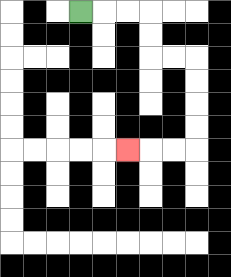{'start': '[3, 0]', 'end': '[5, 6]', 'path_directions': 'R,R,R,D,D,R,R,D,D,D,D,L,L,L', 'path_coordinates': '[[3, 0], [4, 0], [5, 0], [6, 0], [6, 1], [6, 2], [7, 2], [8, 2], [8, 3], [8, 4], [8, 5], [8, 6], [7, 6], [6, 6], [5, 6]]'}